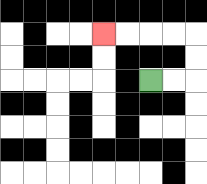{'start': '[6, 3]', 'end': '[4, 1]', 'path_directions': 'R,R,U,U,L,L,L,L', 'path_coordinates': '[[6, 3], [7, 3], [8, 3], [8, 2], [8, 1], [7, 1], [6, 1], [5, 1], [4, 1]]'}